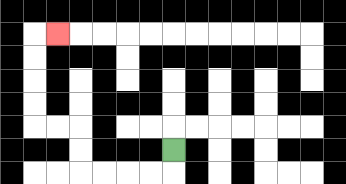{'start': '[7, 6]', 'end': '[2, 1]', 'path_directions': 'D,L,L,L,L,U,U,L,L,U,U,U,U,R', 'path_coordinates': '[[7, 6], [7, 7], [6, 7], [5, 7], [4, 7], [3, 7], [3, 6], [3, 5], [2, 5], [1, 5], [1, 4], [1, 3], [1, 2], [1, 1], [2, 1]]'}